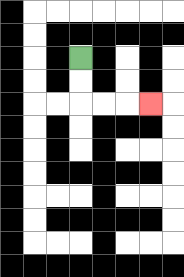{'start': '[3, 2]', 'end': '[6, 4]', 'path_directions': 'D,D,R,R,R', 'path_coordinates': '[[3, 2], [3, 3], [3, 4], [4, 4], [5, 4], [6, 4]]'}